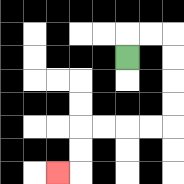{'start': '[5, 2]', 'end': '[2, 7]', 'path_directions': 'U,R,R,D,D,D,D,L,L,L,L,D,D,L', 'path_coordinates': '[[5, 2], [5, 1], [6, 1], [7, 1], [7, 2], [7, 3], [7, 4], [7, 5], [6, 5], [5, 5], [4, 5], [3, 5], [3, 6], [3, 7], [2, 7]]'}